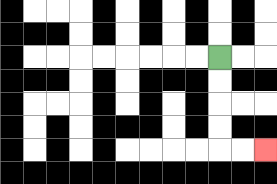{'start': '[9, 2]', 'end': '[11, 6]', 'path_directions': 'D,D,D,D,R,R', 'path_coordinates': '[[9, 2], [9, 3], [9, 4], [9, 5], [9, 6], [10, 6], [11, 6]]'}